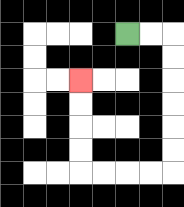{'start': '[5, 1]', 'end': '[3, 3]', 'path_directions': 'R,R,D,D,D,D,D,D,L,L,L,L,U,U,U,U', 'path_coordinates': '[[5, 1], [6, 1], [7, 1], [7, 2], [7, 3], [7, 4], [7, 5], [7, 6], [7, 7], [6, 7], [5, 7], [4, 7], [3, 7], [3, 6], [3, 5], [3, 4], [3, 3]]'}